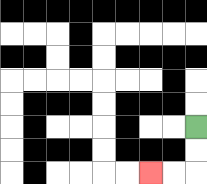{'start': '[8, 5]', 'end': '[6, 7]', 'path_directions': 'D,D,L,L', 'path_coordinates': '[[8, 5], [8, 6], [8, 7], [7, 7], [6, 7]]'}